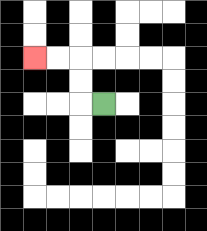{'start': '[4, 4]', 'end': '[1, 2]', 'path_directions': 'L,U,U,L,L', 'path_coordinates': '[[4, 4], [3, 4], [3, 3], [3, 2], [2, 2], [1, 2]]'}